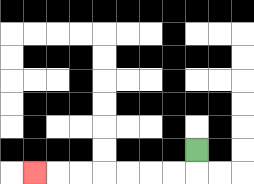{'start': '[8, 6]', 'end': '[1, 7]', 'path_directions': 'D,L,L,L,L,L,L,L', 'path_coordinates': '[[8, 6], [8, 7], [7, 7], [6, 7], [5, 7], [4, 7], [3, 7], [2, 7], [1, 7]]'}